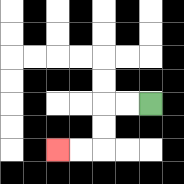{'start': '[6, 4]', 'end': '[2, 6]', 'path_directions': 'L,L,D,D,L,L', 'path_coordinates': '[[6, 4], [5, 4], [4, 4], [4, 5], [4, 6], [3, 6], [2, 6]]'}